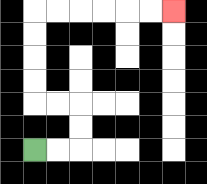{'start': '[1, 6]', 'end': '[7, 0]', 'path_directions': 'R,R,U,U,L,L,U,U,U,U,R,R,R,R,R,R', 'path_coordinates': '[[1, 6], [2, 6], [3, 6], [3, 5], [3, 4], [2, 4], [1, 4], [1, 3], [1, 2], [1, 1], [1, 0], [2, 0], [3, 0], [4, 0], [5, 0], [6, 0], [7, 0]]'}